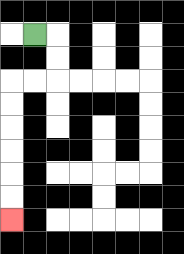{'start': '[1, 1]', 'end': '[0, 9]', 'path_directions': 'R,D,D,L,L,D,D,D,D,D,D', 'path_coordinates': '[[1, 1], [2, 1], [2, 2], [2, 3], [1, 3], [0, 3], [0, 4], [0, 5], [0, 6], [0, 7], [0, 8], [0, 9]]'}